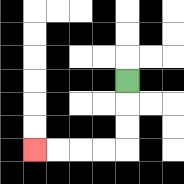{'start': '[5, 3]', 'end': '[1, 6]', 'path_directions': 'D,D,D,L,L,L,L', 'path_coordinates': '[[5, 3], [5, 4], [5, 5], [5, 6], [4, 6], [3, 6], [2, 6], [1, 6]]'}